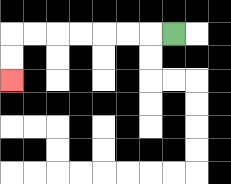{'start': '[7, 1]', 'end': '[0, 3]', 'path_directions': 'L,L,L,L,L,L,L,D,D', 'path_coordinates': '[[7, 1], [6, 1], [5, 1], [4, 1], [3, 1], [2, 1], [1, 1], [0, 1], [0, 2], [0, 3]]'}